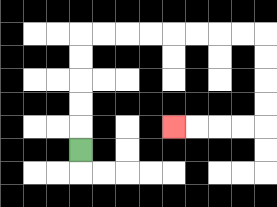{'start': '[3, 6]', 'end': '[7, 5]', 'path_directions': 'U,U,U,U,U,R,R,R,R,R,R,R,R,D,D,D,D,L,L,L,L', 'path_coordinates': '[[3, 6], [3, 5], [3, 4], [3, 3], [3, 2], [3, 1], [4, 1], [5, 1], [6, 1], [7, 1], [8, 1], [9, 1], [10, 1], [11, 1], [11, 2], [11, 3], [11, 4], [11, 5], [10, 5], [9, 5], [8, 5], [7, 5]]'}